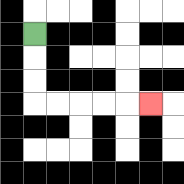{'start': '[1, 1]', 'end': '[6, 4]', 'path_directions': 'D,D,D,R,R,R,R,R', 'path_coordinates': '[[1, 1], [1, 2], [1, 3], [1, 4], [2, 4], [3, 4], [4, 4], [5, 4], [6, 4]]'}